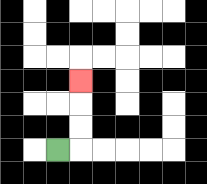{'start': '[2, 6]', 'end': '[3, 3]', 'path_directions': 'R,U,U,U', 'path_coordinates': '[[2, 6], [3, 6], [3, 5], [3, 4], [3, 3]]'}